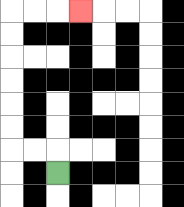{'start': '[2, 7]', 'end': '[3, 0]', 'path_directions': 'U,L,L,U,U,U,U,U,U,R,R,R', 'path_coordinates': '[[2, 7], [2, 6], [1, 6], [0, 6], [0, 5], [0, 4], [0, 3], [0, 2], [0, 1], [0, 0], [1, 0], [2, 0], [3, 0]]'}